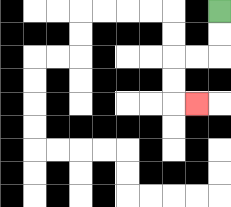{'start': '[9, 0]', 'end': '[8, 4]', 'path_directions': 'D,D,L,L,D,D,R', 'path_coordinates': '[[9, 0], [9, 1], [9, 2], [8, 2], [7, 2], [7, 3], [7, 4], [8, 4]]'}